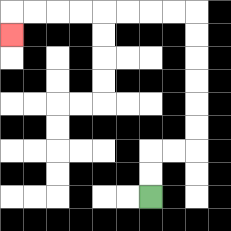{'start': '[6, 8]', 'end': '[0, 1]', 'path_directions': 'U,U,R,R,U,U,U,U,U,U,L,L,L,L,L,L,L,L,D', 'path_coordinates': '[[6, 8], [6, 7], [6, 6], [7, 6], [8, 6], [8, 5], [8, 4], [8, 3], [8, 2], [8, 1], [8, 0], [7, 0], [6, 0], [5, 0], [4, 0], [3, 0], [2, 0], [1, 0], [0, 0], [0, 1]]'}